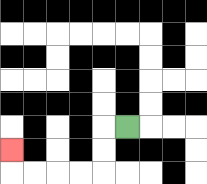{'start': '[5, 5]', 'end': '[0, 6]', 'path_directions': 'L,D,D,L,L,L,L,U', 'path_coordinates': '[[5, 5], [4, 5], [4, 6], [4, 7], [3, 7], [2, 7], [1, 7], [0, 7], [0, 6]]'}